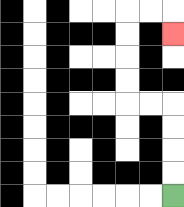{'start': '[7, 8]', 'end': '[7, 1]', 'path_directions': 'U,U,U,U,L,L,U,U,U,U,R,R,D', 'path_coordinates': '[[7, 8], [7, 7], [7, 6], [7, 5], [7, 4], [6, 4], [5, 4], [5, 3], [5, 2], [5, 1], [5, 0], [6, 0], [7, 0], [7, 1]]'}